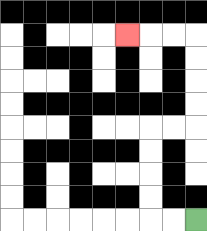{'start': '[8, 9]', 'end': '[5, 1]', 'path_directions': 'L,L,U,U,U,U,R,R,U,U,U,U,L,L,L', 'path_coordinates': '[[8, 9], [7, 9], [6, 9], [6, 8], [6, 7], [6, 6], [6, 5], [7, 5], [8, 5], [8, 4], [8, 3], [8, 2], [8, 1], [7, 1], [6, 1], [5, 1]]'}